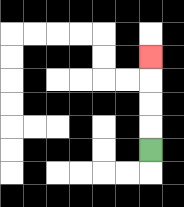{'start': '[6, 6]', 'end': '[6, 2]', 'path_directions': 'U,U,U,U', 'path_coordinates': '[[6, 6], [6, 5], [6, 4], [6, 3], [6, 2]]'}